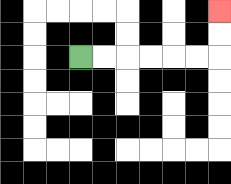{'start': '[3, 2]', 'end': '[9, 0]', 'path_directions': 'R,R,R,R,R,R,U,U', 'path_coordinates': '[[3, 2], [4, 2], [5, 2], [6, 2], [7, 2], [8, 2], [9, 2], [9, 1], [9, 0]]'}